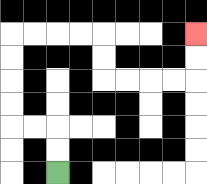{'start': '[2, 7]', 'end': '[8, 1]', 'path_directions': 'U,U,L,L,U,U,U,U,R,R,R,R,D,D,R,R,R,R,U,U', 'path_coordinates': '[[2, 7], [2, 6], [2, 5], [1, 5], [0, 5], [0, 4], [0, 3], [0, 2], [0, 1], [1, 1], [2, 1], [3, 1], [4, 1], [4, 2], [4, 3], [5, 3], [6, 3], [7, 3], [8, 3], [8, 2], [8, 1]]'}